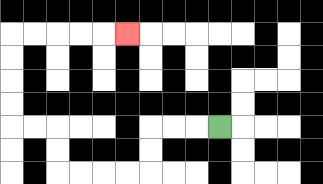{'start': '[9, 5]', 'end': '[5, 1]', 'path_directions': 'L,L,L,D,D,L,L,L,L,U,U,L,L,U,U,U,U,R,R,R,R,R', 'path_coordinates': '[[9, 5], [8, 5], [7, 5], [6, 5], [6, 6], [6, 7], [5, 7], [4, 7], [3, 7], [2, 7], [2, 6], [2, 5], [1, 5], [0, 5], [0, 4], [0, 3], [0, 2], [0, 1], [1, 1], [2, 1], [3, 1], [4, 1], [5, 1]]'}